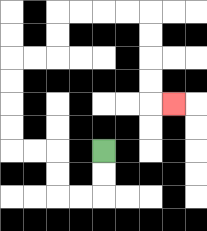{'start': '[4, 6]', 'end': '[7, 4]', 'path_directions': 'D,D,L,L,U,U,L,L,U,U,U,U,R,R,U,U,R,R,R,R,D,D,D,D,R', 'path_coordinates': '[[4, 6], [4, 7], [4, 8], [3, 8], [2, 8], [2, 7], [2, 6], [1, 6], [0, 6], [0, 5], [0, 4], [0, 3], [0, 2], [1, 2], [2, 2], [2, 1], [2, 0], [3, 0], [4, 0], [5, 0], [6, 0], [6, 1], [6, 2], [6, 3], [6, 4], [7, 4]]'}